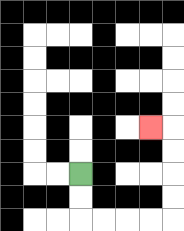{'start': '[3, 7]', 'end': '[6, 5]', 'path_directions': 'D,D,R,R,R,R,U,U,U,U,L', 'path_coordinates': '[[3, 7], [3, 8], [3, 9], [4, 9], [5, 9], [6, 9], [7, 9], [7, 8], [7, 7], [7, 6], [7, 5], [6, 5]]'}